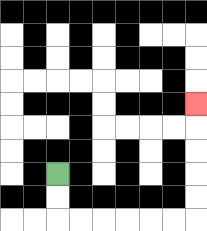{'start': '[2, 7]', 'end': '[8, 4]', 'path_directions': 'D,D,R,R,R,R,R,R,U,U,U,U,U', 'path_coordinates': '[[2, 7], [2, 8], [2, 9], [3, 9], [4, 9], [5, 9], [6, 9], [7, 9], [8, 9], [8, 8], [8, 7], [8, 6], [8, 5], [8, 4]]'}